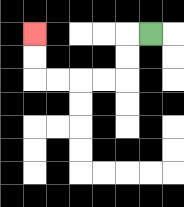{'start': '[6, 1]', 'end': '[1, 1]', 'path_directions': 'L,D,D,L,L,L,L,U,U', 'path_coordinates': '[[6, 1], [5, 1], [5, 2], [5, 3], [4, 3], [3, 3], [2, 3], [1, 3], [1, 2], [1, 1]]'}